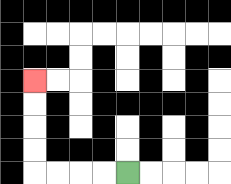{'start': '[5, 7]', 'end': '[1, 3]', 'path_directions': 'L,L,L,L,U,U,U,U', 'path_coordinates': '[[5, 7], [4, 7], [3, 7], [2, 7], [1, 7], [1, 6], [1, 5], [1, 4], [1, 3]]'}